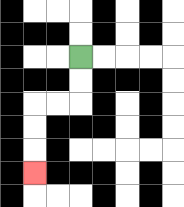{'start': '[3, 2]', 'end': '[1, 7]', 'path_directions': 'D,D,L,L,D,D,D', 'path_coordinates': '[[3, 2], [3, 3], [3, 4], [2, 4], [1, 4], [1, 5], [1, 6], [1, 7]]'}